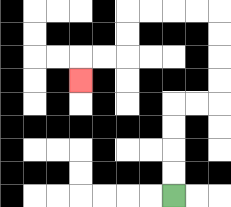{'start': '[7, 8]', 'end': '[3, 3]', 'path_directions': 'U,U,U,U,R,R,U,U,U,U,L,L,L,L,D,D,L,L,D', 'path_coordinates': '[[7, 8], [7, 7], [7, 6], [7, 5], [7, 4], [8, 4], [9, 4], [9, 3], [9, 2], [9, 1], [9, 0], [8, 0], [7, 0], [6, 0], [5, 0], [5, 1], [5, 2], [4, 2], [3, 2], [3, 3]]'}